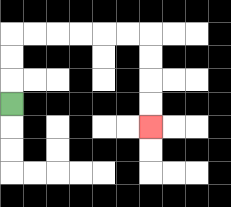{'start': '[0, 4]', 'end': '[6, 5]', 'path_directions': 'U,U,U,R,R,R,R,R,R,D,D,D,D', 'path_coordinates': '[[0, 4], [0, 3], [0, 2], [0, 1], [1, 1], [2, 1], [3, 1], [4, 1], [5, 1], [6, 1], [6, 2], [6, 3], [6, 4], [6, 5]]'}